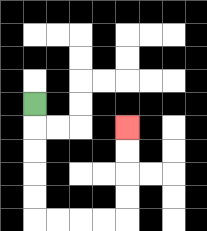{'start': '[1, 4]', 'end': '[5, 5]', 'path_directions': 'D,D,D,D,D,R,R,R,R,U,U,U,U', 'path_coordinates': '[[1, 4], [1, 5], [1, 6], [1, 7], [1, 8], [1, 9], [2, 9], [3, 9], [4, 9], [5, 9], [5, 8], [5, 7], [5, 6], [5, 5]]'}